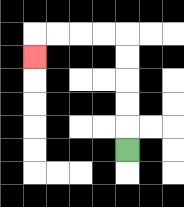{'start': '[5, 6]', 'end': '[1, 2]', 'path_directions': 'U,U,U,U,U,L,L,L,L,D', 'path_coordinates': '[[5, 6], [5, 5], [5, 4], [5, 3], [5, 2], [5, 1], [4, 1], [3, 1], [2, 1], [1, 1], [1, 2]]'}